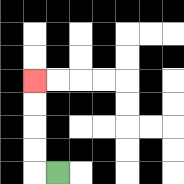{'start': '[2, 7]', 'end': '[1, 3]', 'path_directions': 'L,U,U,U,U', 'path_coordinates': '[[2, 7], [1, 7], [1, 6], [1, 5], [1, 4], [1, 3]]'}